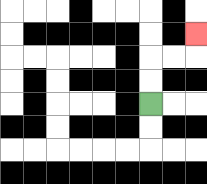{'start': '[6, 4]', 'end': '[8, 1]', 'path_directions': 'U,U,R,R,U', 'path_coordinates': '[[6, 4], [6, 3], [6, 2], [7, 2], [8, 2], [8, 1]]'}